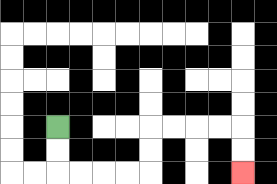{'start': '[2, 5]', 'end': '[10, 7]', 'path_directions': 'D,D,R,R,R,R,U,U,R,R,R,R,D,D', 'path_coordinates': '[[2, 5], [2, 6], [2, 7], [3, 7], [4, 7], [5, 7], [6, 7], [6, 6], [6, 5], [7, 5], [8, 5], [9, 5], [10, 5], [10, 6], [10, 7]]'}